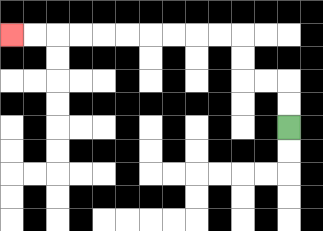{'start': '[12, 5]', 'end': '[0, 1]', 'path_directions': 'U,U,L,L,U,U,L,L,L,L,L,L,L,L,L,L', 'path_coordinates': '[[12, 5], [12, 4], [12, 3], [11, 3], [10, 3], [10, 2], [10, 1], [9, 1], [8, 1], [7, 1], [6, 1], [5, 1], [4, 1], [3, 1], [2, 1], [1, 1], [0, 1]]'}